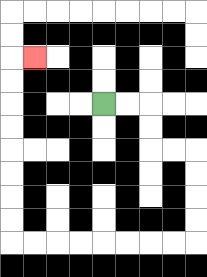{'start': '[4, 4]', 'end': '[1, 2]', 'path_directions': 'R,R,D,D,R,R,D,D,D,D,L,L,L,L,L,L,L,L,U,U,U,U,U,U,U,U,R', 'path_coordinates': '[[4, 4], [5, 4], [6, 4], [6, 5], [6, 6], [7, 6], [8, 6], [8, 7], [8, 8], [8, 9], [8, 10], [7, 10], [6, 10], [5, 10], [4, 10], [3, 10], [2, 10], [1, 10], [0, 10], [0, 9], [0, 8], [0, 7], [0, 6], [0, 5], [0, 4], [0, 3], [0, 2], [1, 2]]'}